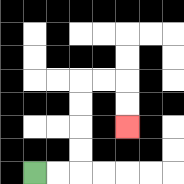{'start': '[1, 7]', 'end': '[5, 5]', 'path_directions': 'R,R,U,U,U,U,R,R,D,D', 'path_coordinates': '[[1, 7], [2, 7], [3, 7], [3, 6], [3, 5], [3, 4], [3, 3], [4, 3], [5, 3], [5, 4], [5, 5]]'}